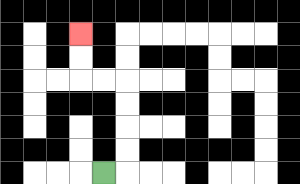{'start': '[4, 7]', 'end': '[3, 1]', 'path_directions': 'R,U,U,U,U,L,L,U,U', 'path_coordinates': '[[4, 7], [5, 7], [5, 6], [5, 5], [5, 4], [5, 3], [4, 3], [3, 3], [3, 2], [3, 1]]'}